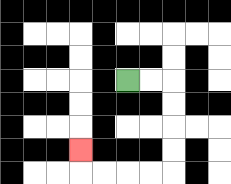{'start': '[5, 3]', 'end': '[3, 6]', 'path_directions': 'R,R,D,D,D,D,L,L,L,L,U', 'path_coordinates': '[[5, 3], [6, 3], [7, 3], [7, 4], [7, 5], [7, 6], [7, 7], [6, 7], [5, 7], [4, 7], [3, 7], [3, 6]]'}